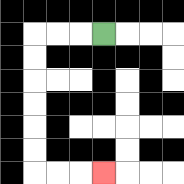{'start': '[4, 1]', 'end': '[4, 7]', 'path_directions': 'L,L,L,D,D,D,D,D,D,R,R,R', 'path_coordinates': '[[4, 1], [3, 1], [2, 1], [1, 1], [1, 2], [1, 3], [1, 4], [1, 5], [1, 6], [1, 7], [2, 7], [3, 7], [4, 7]]'}